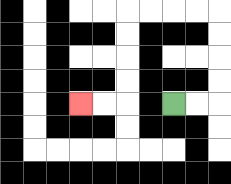{'start': '[7, 4]', 'end': '[3, 4]', 'path_directions': 'R,R,U,U,U,U,L,L,L,L,D,D,D,D,L,L', 'path_coordinates': '[[7, 4], [8, 4], [9, 4], [9, 3], [9, 2], [9, 1], [9, 0], [8, 0], [7, 0], [6, 0], [5, 0], [5, 1], [5, 2], [5, 3], [5, 4], [4, 4], [3, 4]]'}